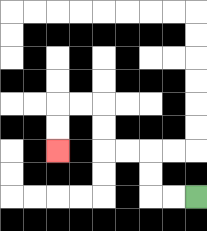{'start': '[8, 8]', 'end': '[2, 6]', 'path_directions': 'L,L,U,U,L,L,U,U,L,L,D,D', 'path_coordinates': '[[8, 8], [7, 8], [6, 8], [6, 7], [6, 6], [5, 6], [4, 6], [4, 5], [4, 4], [3, 4], [2, 4], [2, 5], [2, 6]]'}